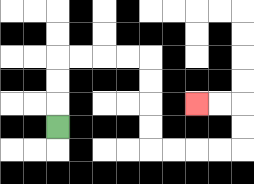{'start': '[2, 5]', 'end': '[8, 4]', 'path_directions': 'U,U,U,R,R,R,R,D,D,D,D,R,R,R,R,U,U,L,L', 'path_coordinates': '[[2, 5], [2, 4], [2, 3], [2, 2], [3, 2], [4, 2], [5, 2], [6, 2], [6, 3], [6, 4], [6, 5], [6, 6], [7, 6], [8, 6], [9, 6], [10, 6], [10, 5], [10, 4], [9, 4], [8, 4]]'}